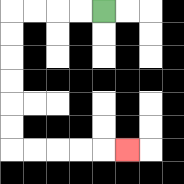{'start': '[4, 0]', 'end': '[5, 6]', 'path_directions': 'L,L,L,L,D,D,D,D,D,D,R,R,R,R,R', 'path_coordinates': '[[4, 0], [3, 0], [2, 0], [1, 0], [0, 0], [0, 1], [0, 2], [0, 3], [0, 4], [0, 5], [0, 6], [1, 6], [2, 6], [3, 6], [4, 6], [5, 6]]'}